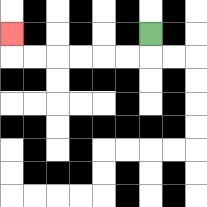{'start': '[6, 1]', 'end': '[0, 1]', 'path_directions': 'D,L,L,L,L,L,L,U', 'path_coordinates': '[[6, 1], [6, 2], [5, 2], [4, 2], [3, 2], [2, 2], [1, 2], [0, 2], [0, 1]]'}